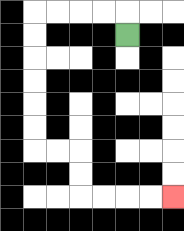{'start': '[5, 1]', 'end': '[7, 8]', 'path_directions': 'U,L,L,L,L,D,D,D,D,D,D,R,R,D,D,R,R,R,R', 'path_coordinates': '[[5, 1], [5, 0], [4, 0], [3, 0], [2, 0], [1, 0], [1, 1], [1, 2], [1, 3], [1, 4], [1, 5], [1, 6], [2, 6], [3, 6], [3, 7], [3, 8], [4, 8], [5, 8], [6, 8], [7, 8]]'}